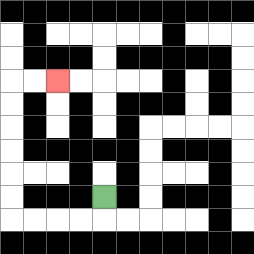{'start': '[4, 8]', 'end': '[2, 3]', 'path_directions': 'D,L,L,L,L,U,U,U,U,U,U,R,R', 'path_coordinates': '[[4, 8], [4, 9], [3, 9], [2, 9], [1, 9], [0, 9], [0, 8], [0, 7], [0, 6], [0, 5], [0, 4], [0, 3], [1, 3], [2, 3]]'}